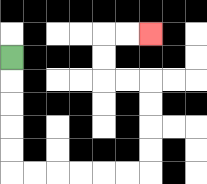{'start': '[0, 2]', 'end': '[6, 1]', 'path_directions': 'D,D,D,D,D,R,R,R,R,R,R,U,U,U,U,L,L,U,U,R,R', 'path_coordinates': '[[0, 2], [0, 3], [0, 4], [0, 5], [0, 6], [0, 7], [1, 7], [2, 7], [3, 7], [4, 7], [5, 7], [6, 7], [6, 6], [6, 5], [6, 4], [6, 3], [5, 3], [4, 3], [4, 2], [4, 1], [5, 1], [6, 1]]'}